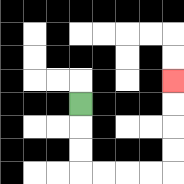{'start': '[3, 4]', 'end': '[7, 3]', 'path_directions': 'D,D,D,R,R,R,R,U,U,U,U', 'path_coordinates': '[[3, 4], [3, 5], [3, 6], [3, 7], [4, 7], [5, 7], [6, 7], [7, 7], [7, 6], [7, 5], [7, 4], [7, 3]]'}